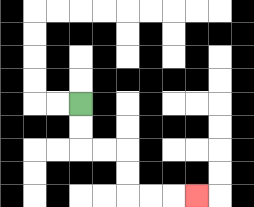{'start': '[3, 4]', 'end': '[8, 8]', 'path_directions': 'D,D,R,R,D,D,R,R,R', 'path_coordinates': '[[3, 4], [3, 5], [3, 6], [4, 6], [5, 6], [5, 7], [5, 8], [6, 8], [7, 8], [8, 8]]'}